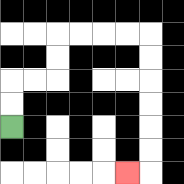{'start': '[0, 5]', 'end': '[5, 7]', 'path_directions': 'U,U,R,R,U,U,R,R,R,R,D,D,D,D,D,D,L', 'path_coordinates': '[[0, 5], [0, 4], [0, 3], [1, 3], [2, 3], [2, 2], [2, 1], [3, 1], [4, 1], [5, 1], [6, 1], [6, 2], [6, 3], [6, 4], [6, 5], [6, 6], [6, 7], [5, 7]]'}